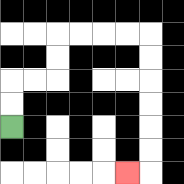{'start': '[0, 5]', 'end': '[5, 7]', 'path_directions': 'U,U,R,R,U,U,R,R,R,R,D,D,D,D,D,D,L', 'path_coordinates': '[[0, 5], [0, 4], [0, 3], [1, 3], [2, 3], [2, 2], [2, 1], [3, 1], [4, 1], [5, 1], [6, 1], [6, 2], [6, 3], [6, 4], [6, 5], [6, 6], [6, 7], [5, 7]]'}